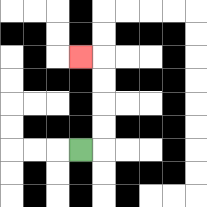{'start': '[3, 6]', 'end': '[3, 2]', 'path_directions': 'R,U,U,U,U,L', 'path_coordinates': '[[3, 6], [4, 6], [4, 5], [4, 4], [4, 3], [4, 2], [3, 2]]'}